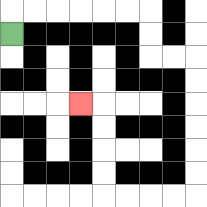{'start': '[0, 1]', 'end': '[3, 4]', 'path_directions': 'U,R,R,R,R,R,R,D,D,R,R,D,D,D,D,D,D,L,L,L,L,U,U,U,U,L', 'path_coordinates': '[[0, 1], [0, 0], [1, 0], [2, 0], [3, 0], [4, 0], [5, 0], [6, 0], [6, 1], [6, 2], [7, 2], [8, 2], [8, 3], [8, 4], [8, 5], [8, 6], [8, 7], [8, 8], [7, 8], [6, 8], [5, 8], [4, 8], [4, 7], [4, 6], [4, 5], [4, 4], [3, 4]]'}